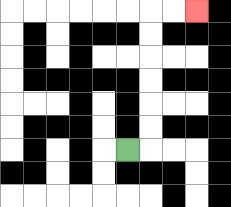{'start': '[5, 6]', 'end': '[8, 0]', 'path_directions': 'R,U,U,U,U,U,U,R,R', 'path_coordinates': '[[5, 6], [6, 6], [6, 5], [6, 4], [6, 3], [6, 2], [6, 1], [6, 0], [7, 0], [8, 0]]'}